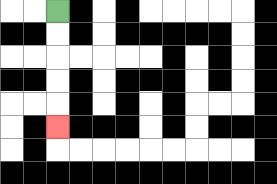{'start': '[2, 0]', 'end': '[2, 5]', 'path_directions': 'D,D,D,D,D', 'path_coordinates': '[[2, 0], [2, 1], [2, 2], [2, 3], [2, 4], [2, 5]]'}